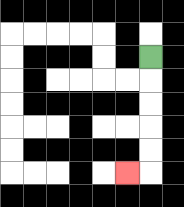{'start': '[6, 2]', 'end': '[5, 7]', 'path_directions': 'D,D,D,D,D,L', 'path_coordinates': '[[6, 2], [6, 3], [6, 4], [6, 5], [6, 6], [6, 7], [5, 7]]'}